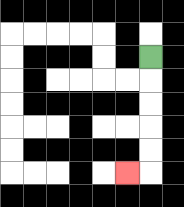{'start': '[6, 2]', 'end': '[5, 7]', 'path_directions': 'D,D,D,D,D,L', 'path_coordinates': '[[6, 2], [6, 3], [6, 4], [6, 5], [6, 6], [6, 7], [5, 7]]'}